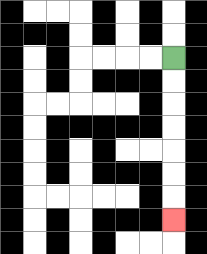{'start': '[7, 2]', 'end': '[7, 9]', 'path_directions': 'D,D,D,D,D,D,D', 'path_coordinates': '[[7, 2], [7, 3], [7, 4], [7, 5], [7, 6], [7, 7], [7, 8], [7, 9]]'}